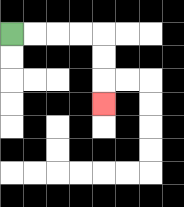{'start': '[0, 1]', 'end': '[4, 4]', 'path_directions': 'R,R,R,R,D,D,D', 'path_coordinates': '[[0, 1], [1, 1], [2, 1], [3, 1], [4, 1], [4, 2], [4, 3], [4, 4]]'}